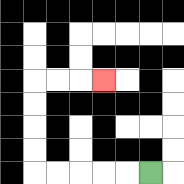{'start': '[6, 7]', 'end': '[4, 3]', 'path_directions': 'L,L,L,L,L,U,U,U,U,R,R,R', 'path_coordinates': '[[6, 7], [5, 7], [4, 7], [3, 7], [2, 7], [1, 7], [1, 6], [1, 5], [1, 4], [1, 3], [2, 3], [3, 3], [4, 3]]'}